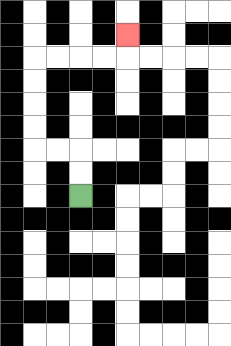{'start': '[3, 8]', 'end': '[5, 1]', 'path_directions': 'U,U,L,L,U,U,U,U,R,R,R,R,U', 'path_coordinates': '[[3, 8], [3, 7], [3, 6], [2, 6], [1, 6], [1, 5], [1, 4], [1, 3], [1, 2], [2, 2], [3, 2], [4, 2], [5, 2], [5, 1]]'}